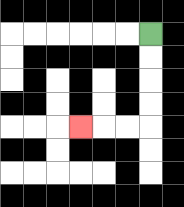{'start': '[6, 1]', 'end': '[3, 5]', 'path_directions': 'D,D,D,D,L,L,L', 'path_coordinates': '[[6, 1], [6, 2], [6, 3], [6, 4], [6, 5], [5, 5], [4, 5], [3, 5]]'}